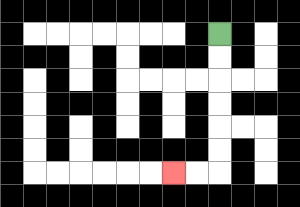{'start': '[9, 1]', 'end': '[7, 7]', 'path_directions': 'D,D,D,D,D,D,L,L', 'path_coordinates': '[[9, 1], [9, 2], [9, 3], [9, 4], [9, 5], [9, 6], [9, 7], [8, 7], [7, 7]]'}